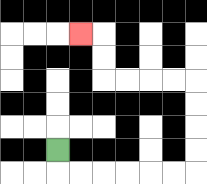{'start': '[2, 6]', 'end': '[3, 1]', 'path_directions': 'D,R,R,R,R,R,R,U,U,U,U,L,L,L,L,U,U,L', 'path_coordinates': '[[2, 6], [2, 7], [3, 7], [4, 7], [5, 7], [6, 7], [7, 7], [8, 7], [8, 6], [8, 5], [8, 4], [8, 3], [7, 3], [6, 3], [5, 3], [4, 3], [4, 2], [4, 1], [3, 1]]'}